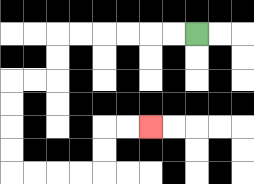{'start': '[8, 1]', 'end': '[6, 5]', 'path_directions': 'L,L,L,L,L,L,D,D,L,L,D,D,D,D,R,R,R,R,U,U,R,R', 'path_coordinates': '[[8, 1], [7, 1], [6, 1], [5, 1], [4, 1], [3, 1], [2, 1], [2, 2], [2, 3], [1, 3], [0, 3], [0, 4], [0, 5], [0, 6], [0, 7], [1, 7], [2, 7], [3, 7], [4, 7], [4, 6], [4, 5], [5, 5], [6, 5]]'}